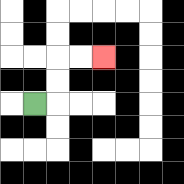{'start': '[1, 4]', 'end': '[4, 2]', 'path_directions': 'R,U,U,R,R', 'path_coordinates': '[[1, 4], [2, 4], [2, 3], [2, 2], [3, 2], [4, 2]]'}